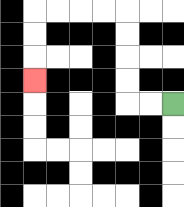{'start': '[7, 4]', 'end': '[1, 3]', 'path_directions': 'L,L,U,U,U,U,L,L,L,L,D,D,D', 'path_coordinates': '[[7, 4], [6, 4], [5, 4], [5, 3], [5, 2], [5, 1], [5, 0], [4, 0], [3, 0], [2, 0], [1, 0], [1, 1], [1, 2], [1, 3]]'}